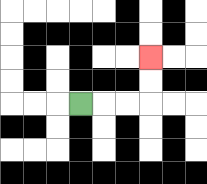{'start': '[3, 4]', 'end': '[6, 2]', 'path_directions': 'R,R,R,U,U', 'path_coordinates': '[[3, 4], [4, 4], [5, 4], [6, 4], [6, 3], [6, 2]]'}